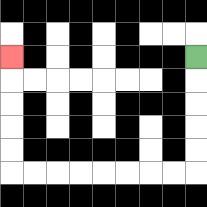{'start': '[8, 2]', 'end': '[0, 2]', 'path_directions': 'D,D,D,D,D,L,L,L,L,L,L,L,L,U,U,U,U,U', 'path_coordinates': '[[8, 2], [8, 3], [8, 4], [8, 5], [8, 6], [8, 7], [7, 7], [6, 7], [5, 7], [4, 7], [3, 7], [2, 7], [1, 7], [0, 7], [0, 6], [0, 5], [0, 4], [0, 3], [0, 2]]'}